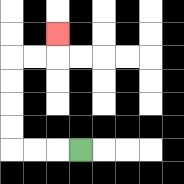{'start': '[3, 6]', 'end': '[2, 1]', 'path_directions': 'L,L,L,U,U,U,U,R,R,U', 'path_coordinates': '[[3, 6], [2, 6], [1, 6], [0, 6], [0, 5], [0, 4], [0, 3], [0, 2], [1, 2], [2, 2], [2, 1]]'}